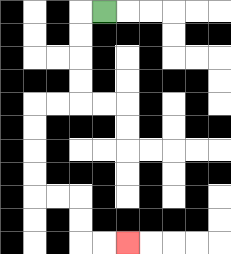{'start': '[4, 0]', 'end': '[5, 10]', 'path_directions': 'L,D,D,D,D,L,L,D,D,D,D,R,R,D,D,R,R', 'path_coordinates': '[[4, 0], [3, 0], [3, 1], [3, 2], [3, 3], [3, 4], [2, 4], [1, 4], [1, 5], [1, 6], [1, 7], [1, 8], [2, 8], [3, 8], [3, 9], [3, 10], [4, 10], [5, 10]]'}